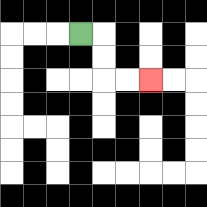{'start': '[3, 1]', 'end': '[6, 3]', 'path_directions': 'R,D,D,R,R', 'path_coordinates': '[[3, 1], [4, 1], [4, 2], [4, 3], [5, 3], [6, 3]]'}